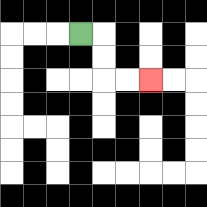{'start': '[3, 1]', 'end': '[6, 3]', 'path_directions': 'R,D,D,R,R', 'path_coordinates': '[[3, 1], [4, 1], [4, 2], [4, 3], [5, 3], [6, 3]]'}